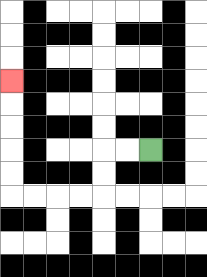{'start': '[6, 6]', 'end': '[0, 3]', 'path_directions': 'L,L,D,D,L,L,L,L,U,U,U,U,U', 'path_coordinates': '[[6, 6], [5, 6], [4, 6], [4, 7], [4, 8], [3, 8], [2, 8], [1, 8], [0, 8], [0, 7], [0, 6], [0, 5], [0, 4], [0, 3]]'}